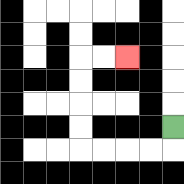{'start': '[7, 5]', 'end': '[5, 2]', 'path_directions': 'D,L,L,L,L,U,U,U,U,R,R', 'path_coordinates': '[[7, 5], [7, 6], [6, 6], [5, 6], [4, 6], [3, 6], [3, 5], [3, 4], [3, 3], [3, 2], [4, 2], [5, 2]]'}